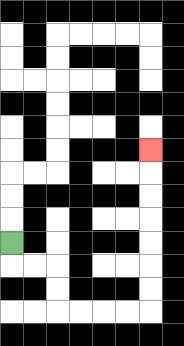{'start': '[0, 10]', 'end': '[6, 6]', 'path_directions': 'D,R,R,D,D,R,R,R,R,U,U,U,U,U,U,U', 'path_coordinates': '[[0, 10], [0, 11], [1, 11], [2, 11], [2, 12], [2, 13], [3, 13], [4, 13], [5, 13], [6, 13], [6, 12], [6, 11], [6, 10], [6, 9], [6, 8], [6, 7], [6, 6]]'}